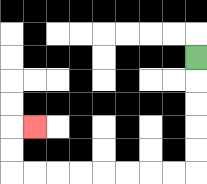{'start': '[8, 2]', 'end': '[1, 5]', 'path_directions': 'D,D,D,D,D,L,L,L,L,L,L,L,L,U,U,R', 'path_coordinates': '[[8, 2], [8, 3], [8, 4], [8, 5], [8, 6], [8, 7], [7, 7], [6, 7], [5, 7], [4, 7], [3, 7], [2, 7], [1, 7], [0, 7], [0, 6], [0, 5], [1, 5]]'}